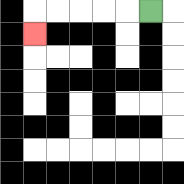{'start': '[6, 0]', 'end': '[1, 1]', 'path_directions': 'L,L,L,L,L,D', 'path_coordinates': '[[6, 0], [5, 0], [4, 0], [3, 0], [2, 0], [1, 0], [1, 1]]'}